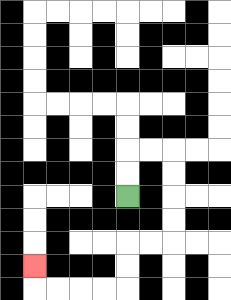{'start': '[5, 8]', 'end': '[1, 11]', 'path_directions': 'U,U,R,R,D,D,D,D,L,L,D,D,L,L,L,L,U', 'path_coordinates': '[[5, 8], [5, 7], [5, 6], [6, 6], [7, 6], [7, 7], [7, 8], [7, 9], [7, 10], [6, 10], [5, 10], [5, 11], [5, 12], [4, 12], [3, 12], [2, 12], [1, 12], [1, 11]]'}